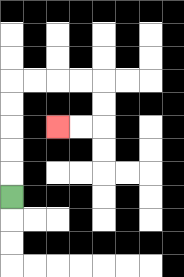{'start': '[0, 8]', 'end': '[2, 5]', 'path_directions': 'U,U,U,U,U,R,R,R,R,D,D,L,L', 'path_coordinates': '[[0, 8], [0, 7], [0, 6], [0, 5], [0, 4], [0, 3], [1, 3], [2, 3], [3, 3], [4, 3], [4, 4], [4, 5], [3, 5], [2, 5]]'}